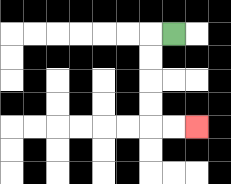{'start': '[7, 1]', 'end': '[8, 5]', 'path_directions': 'L,D,D,D,D,R,R', 'path_coordinates': '[[7, 1], [6, 1], [6, 2], [6, 3], [6, 4], [6, 5], [7, 5], [8, 5]]'}